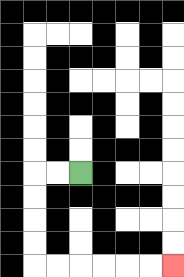{'start': '[3, 7]', 'end': '[7, 11]', 'path_directions': 'L,L,D,D,D,D,R,R,R,R,R,R', 'path_coordinates': '[[3, 7], [2, 7], [1, 7], [1, 8], [1, 9], [1, 10], [1, 11], [2, 11], [3, 11], [4, 11], [5, 11], [6, 11], [7, 11]]'}